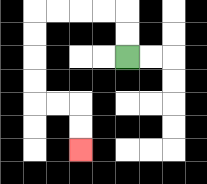{'start': '[5, 2]', 'end': '[3, 6]', 'path_directions': 'U,U,L,L,L,L,D,D,D,D,R,R,D,D', 'path_coordinates': '[[5, 2], [5, 1], [5, 0], [4, 0], [3, 0], [2, 0], [1, 0], [1, 1], [1, 2], [1, 3], [1, 4], [2, 4], [3, 4], [3, 5], [3, 6]]'}